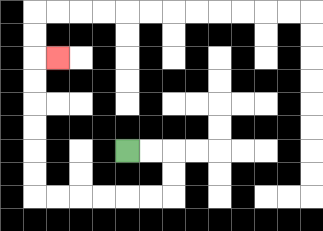{'start': '[5, 6]', 'end': '[2, 2]', 'path_directions': 'R,R,D,D,L,L,L,L,L,L,U,U,U,U,U,U,R', 'path_coordinates': '[[5, 6], [6, 6], [7, 6], [7, 7], [7, 8], [6, 8], [5, 8], [4, 8], [3, 8], [2, 8], [1, 8], [1, 7], [1, 6], [1, 5], [1, 4], [1, 3], [1, 2], [2, 2]]'}